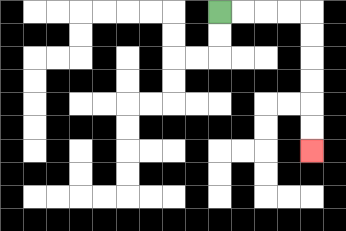{'start': '[9, 0]', 'end': '[13, 6]', 'path_directions': 'R,R,R,R,D,D,D,D,D,D', 'path_coordinates': '[[9, 0], [10, 0], [11, 0], [12, 0], [13, 0], [13, 1], [13, 2], [13, 3], [13, 4], [13, 5], [13, 6]]'}